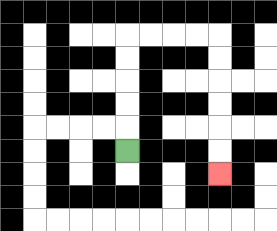{'start': '[5, 6]', 'end': '[9, 7]', 'path_directions': 'U,U,U,U,U,R,R,R,R,D,D,D,D,D,D', 'path_coordinates': '[[5, 6], [5, 5], [5, 4], [5, 3], [5, 2], [5, 1], [6, 1], [7, 1], [8, 1], [9, 1], [9, 2], [9, 3], [9, 4], [9, 5], [9, 6], [9, 7]]'}